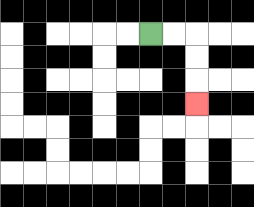{'start': '[6, 1]', 'end': '[8, 4]', 'path_directions': 'R,R,D,D,D', 'path_coordinates': '[[6, 1], [7, 1], [8, 1], [8, 2], [8, 3], [8, 4]]'}